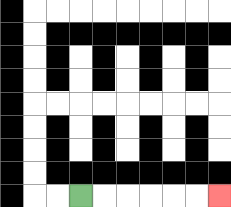{'start': '[3, 8]', 'end': '[9, 8]', 'path_directions': 'R,R,R,R,R,R', 'path_coordinates': '[[3, 8], [4, 8], [5, 8], [6, 8], [7, 8], [8, 8], [9, 8]]'}